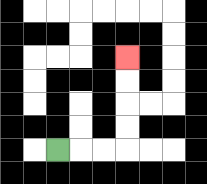{'start': '[2, 6]', 'end': '[5, 2]', 'path_directions': 'R,R,R,U,U,U,U', 'path_coordinates': '[[2, 6], [3, 6], [4, 6], [5, 6], [5, 5], [5, 4], [5, 3], [5, 2]]'}